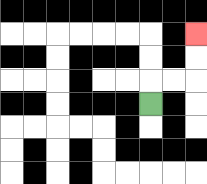{'start': '[6, 4]', 'end': '[8, 1]', 'path_directions': 'U,R,R,U,U', 'path_coordinates': '[[6, 4], [6, 3], [7, 3], [8, 3], [8, 2], [8, 1]]'}